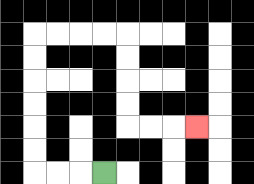{'start': '[4, 7]', 'end': '[8, 5]', 'path_directions': 'L,L,L,U,U,U,U,U,U,R,R,R,R,D,D,D,D,R,R,R', 'path_coordinates': '[[4, 7], [3, 7], [2, 7], [1, 7], [1, 6], [1, 5], [1, 4], [1, 3], [1, 2], [1, 1], [2, 1], [3, 1], [4, 1], [5, 1], [5, 2], [5, 3], [5, 4], [5, 5], [6, 5], [7, 5], [8, 5]]'}